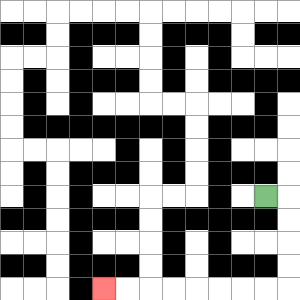{'start': '[11, 8]', 'end': '[4, 12]', 'path_directions': 'R,D,D,D,D,L,L,L,L,L,L,L,L', 'path_coordinates': '[[11, 8], [12, 8], [12, 9], [12, 10], [12, 11], [12, 12], [11, 12], [10, 12], [9, 12], [8, 12], [7, 12], [6, 12], [5, 12], [4, 12]]'}